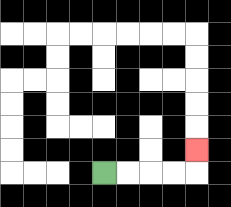{'start': '[4, 7]', 'end': '[8, 6]', 'path_directions': 'R,R,R,R,U', 'path_coordinates': '[[4, 7], [5, 7], [6, 7], [7, 7], [8, 7], [8, 6]]'}